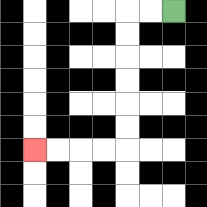{'start': '[7, 0]', 'end': '[1, 6]', 'path_directions': 'L,L,D,D,D,D,D,D,L,L,L,L', 'path_coordinates': '[[7, 0], [6, 0], [5, 0], [5, 1], [5, 2], [5, 3], [5, 4], [5, 5], [5, 6], [4, 6], [3, 6], [2, 6], [1, 6]]'}